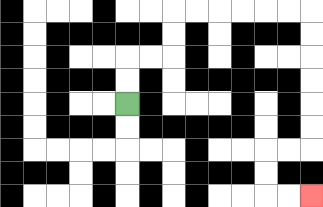{'start': '[5, 4]', 'end': '[13, 8]', 'path_directions': 'U,U,R,R,U,U,R,R,R,R,R,R,D,D,D,D,D,D,L,L,D,D,R,R', 'path_coordinates': '[[5, 4], [5, 3], [5, 2], [6, 2], [7, 2], [7, 1], [7, 0], [8, 0], [9, 0], [10, 0], [11, 0], [12, 0], [13, 0], [13, 1], [13, 2], [13, 3], [13, 4], [13, 5], [13, 6], [12, 6], [11, 6], [11, 7], [11, 8], [12, 8], [13, 8]]'}